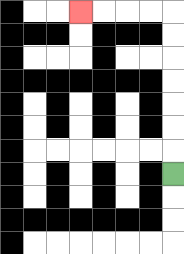{'start': '[7, 7]', 'end': '[3, 0]', 'path_directions': 'U,U,U,U,U,U,U,L,L,L,L', 'path_coordinates': '[[7, 7], [7, 6], [7, 5], [7, 4], [7, 3], [7, 2], [7, 1], [7, 0], [6, 0], [5, 0], [4, 0], [3, 0]]'}